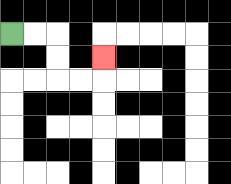{'start': '[0, 1]', 'end': '[4, 2]', 'path_directions': 'R,R,D,D,R,R,U', 'path_coordinates': '[[0, 1], [1, 1], [2, 1], [2, 2], [2, 3], [3, 3], [4, 3], [4, 2]]'}